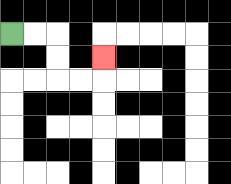{'start': '[0, 1]', 'end': '[4, 2]', 'path_directions': 'R,R,D,D,R,R,U', 'path_coordinates': '[[0, 1], [1, 1], [2, 1], [2, 2], [2, 3], [3, 3], [4, 3], [4, 2]]'}